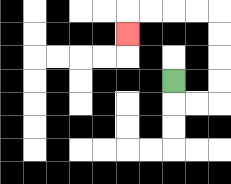{'start': '[7, 3]', 'end': '[5, 1]', 'path_directions': 'D,R,R,U,U,U,U,L,L,L,L,D', 'path_coordinates': '[[7, 3], [7, 4], [8, 4], [9, 4], [9, 3], [9, 2], [9, 1], [9, 0], [8, 0], [7, 0], [6, 0], [5, 0], [5, 1]]'}